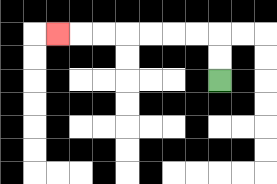{'start': '[9, 3]', 'end': '[2, 1]', 'path_directions': 'U,U,L,L,L,L,L,L,L', 'path_coordinates': '[[9, 3], [9, 2], [9, 1], [8, 1], [7, 1], [6, 1], [5, 1], [4, 1], [3, 1], [2, 1]]'}